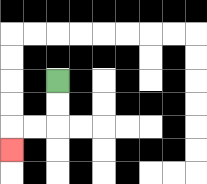{'start': '[2, 3]', 'end': '[0, 6]', 'path_directions': 'D,D,L,L,D', 'path_coordinates': '[[2, 3], [2, 4], [2, 5], [1, 5], [0, 5], [0, 6]]'}